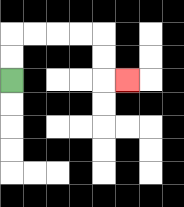{'start': '[0, 3]', 'end': '[5, 3]', 'path_directions': 'U,U,R,R,R,R,D,D,R', 'path_coordinates': '[[0, 3], [0, 2], [0, 1], [1, 1], [2, 1], [3, 1], [4, 1], [4, 2], [4, 3], [5, 3]]'}